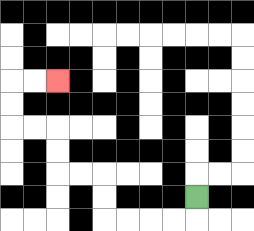{'start': '[8, 8]', 'end': '[2, 3]', 'path_directions': 'D,L,L,L,L,U,U,L,L,U,U,L,L,U,U,R,R', 'path_coordinates': '[[8, 8], [8, 9], [7, 9], [6, 9], [5, 9], [4, 9], [4, 8], [4, 7], [3, 7], [2, 7], [2, 6], [2, 5], [1, 5], [0, 5], [0, 4], [0, 3], [1, 3], [2, 3]]'}